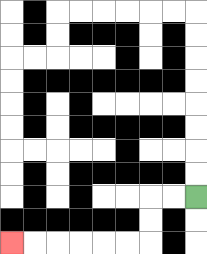{'start': '[8, 8]', 'end': '[0, 10]', 'path_directions': 'L,L,D,D,L,L,L,L,L,L', 'path_coordinates': '[[8, 8], [7, 8], [6, 8], [6, 9], [6, 10], [5, 10], [4, 10], [3, 10], [2, 10], [1, 10], [0, 10]]'}